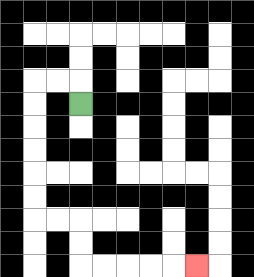{'start': '[3, 4]', 'end': '[8, 11]', 'path_directions': 'U,L,L,D,D,D,D,D,D,R,R,D,D,R,R,R,R,R', 'path_coordinates': '[[3, 4], [3, 3], [2, 3], [1, 3], [1, 4], [1, 5], [1, 6], [1, 7], [1, 8], [1, 9], [2, 9], [3, 9], [3, 10], [3, 11], [4, 11], [5, 11], [6, 11], [7, 11], [8, 11]]'}